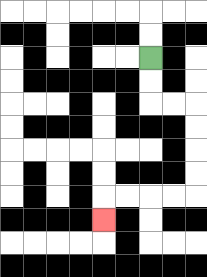{'start': '[6, 2]', 'end': '[4, 9]', 'path_directions': 'D,D,R,R,D,D,D,D,L,L,L,L,D', 'path_coordinates': '[[6, 2], [6, 3], [6, 4], [7, 4], [8, 4], [8, 5], [8, 6], [8, 7], [8, 8], [7, 8], [6, 8], [5, 8], [4, 8], [4, 9]]'}